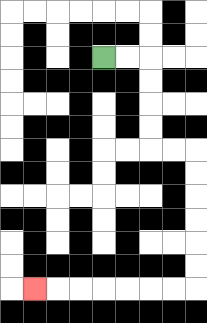{'start': '[4, 2]', 'end': '[1, 12]', 'path_directions': 'R,R,D,D,D,D,R,R,D,D,D,D,D,D,L,L,L,L,L,L,L', 'path_coordinates': '[[4, 2], [5, 2], [6, 2], [6, 3], [6, 4], [6, 5], [6, 6], [7, 6], [8, 6], [8, 7], [8, 8], [8, 9], [8, 10], [8, 11], [8, 12], [7, 12], [6, 12], [5, 12], [4, 12], [3, 12], [2, 12], [1, 12]]'}